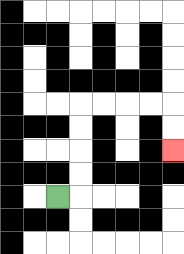{'start': '[2, 8]', 'end': '[7, 6]', 'path_directions': 'R,U,U,U,U,R,R,R,R,D,D', 'path_coordinates': '[[2, 8], [3, 8], [3, 7], [3, 6], [3, 5], [3, 4], [4, 4], [5, 4], [6, 4], [7, 4], [7, 5], [7, 6]]'}